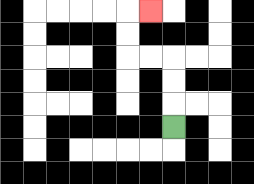{'start': '[7, 5]', 'end': '[6, 0]', 'path_directions': 'U,U,U,L,L,U,U,R', 'path_coordinates': '[[7, 5], [7, 4], [7, 3], [7, 2], [6, 2], [5, 2], [5, 1], [5, 0], [6, 0]]'}